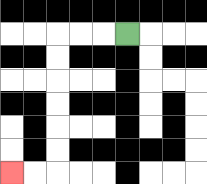{'start': '[5, 1]', 'end': '[0, 7]', 'path_directions': 'L,L,L,D,D,D,D,D,D,L,L', 'path_coordinates': '[[5, 1], [4, 1], [3, 1], [2, 1], [2, 2], [2, 3], [2, 4], [2, 5], [2, 6], [2, 7], [1, 7], [0, 7]]'}